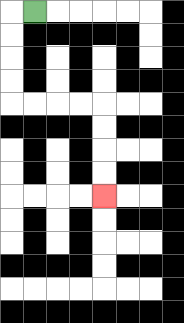{'start': '[1, 0]', 'end': '[4, 8]', 'path_directions': 'L,D,D,D,D,R,R,R,R,D,D,D,D', 'path_coordinates': '[[1, 0], [0, 0], [0, 1], [0, 2], [0, 3], [0, 4], [1, 4], [2, 4], [3, 4], [4, 4], [4, 5], [4, 6], [4, 7], [4, 8]]'}